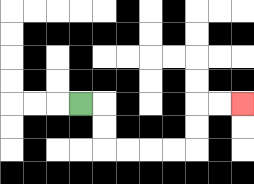{'start': '[3, 4]', 'end': '[10, 4]', 'path_directions': 'R,D,D,R,R,R,R,U,U,R,R', 'path_coordinates': '[[3, 4], [4, 4], [4, 5], [4, 6], [5, 6], [6, 6], [7, 6], [8, 6], [8, 5], [8, 4], [9, 4], [10, 4]]'}